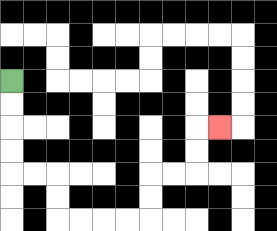{'start': '[0, 3]', 'end': '[9, 5]', 'path_directions': 'D,D,D,D,R,R,D,D,R,R,R,R,U,U,R,R,U,U,R', 'path_coordinates': '[[0, 3], [0, 4], [0, 5], [0, 6], [0, 7], [1, 7], [2, 7], [2, 8], [2, 9], [3, 9], [4, 9], [5, 9], [6, 9], [6, 8], [6, 7], [7, 7], [8, 7], [8, 6], [8, 5], [9, 5]]'}